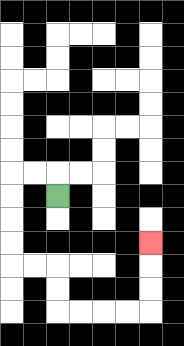{'start': '[2, 8]', 'end': '[6, 10]', 'path_directions': 'U,L,L,D,D,D,D,R,R,D,D,R,R,R,R,U,U,U', 'path_coordinates': '[[2, 8], [2, 7], [1, 7], [0, 7], [0, 8], [0, 9], [0, 10], [0, 11], [1, 11], [2, 11], [2, 12], [2, 13], [3, 13], [4, 13], [5, 13], [6, 13], [6, 12], [6, 11], [6, 10]]'}